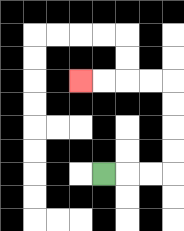{'start': '[4, 7]', 'end': '[3, 3]', 'path_directions': 'R,R,R,U,U,U,U,L,L,L,L', 'path_coordinates': '[[4, 7], [5, 7], [6, 7], [7, 7], [7, 6], [7, 5], [7, 4], [7, 3], [6, 3], [5, 3], [4, 3], [3, 3]]'}